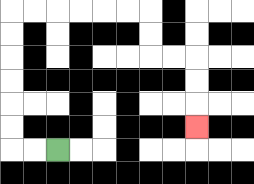{'start': '[2, 6]', 'end': '[8, 5]', 'path_directions': 'L,L,U,U,U,U,U,U,R,R,R,R,R,R,D,D,R,R,D,D,D', 'path_coordinates': '[[2, 6], [1, 6], [0, 6], [0, 5], [0, 4], [0, 3], [0, 2], [0, 1], [0, 0], [1, 0], [2, 0], [3, 0], [4, 0], [5, 0], [6, 0], [6, 1], [6, 2], [7, 2], [8, 2], [8, 3], [8, 4], [8, 5]]'}